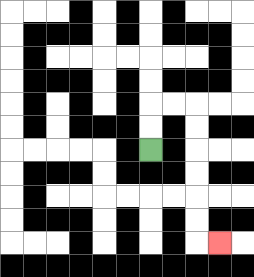{'start': '[6, 6]', 'end': '[9, 10]', 'path_directions': 'U,U,R,R,D,D,D,D,D,D,R', 'path_coordinates': '[[6, 6], [6, 5], [6, 4], [7, 4], [8, 4], [8, 5], [8, 6], [8, 7], [8, 8], [8, 9], [8, 10], [9, 10]]'}